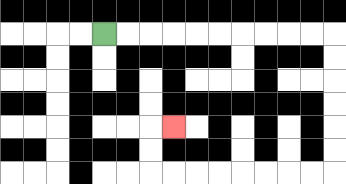{'start': '[4, 1]', 'end': '[7, 5]', 'path_directions': 'R,R,R,R,R,R,R,R,R,R,D,D,D,D,D,D,L,L,L,L,L,L,L,L,U,U,R', 'path_coordinates': '[[4, 1], [5, 1], [6, 1], [7, 1], [8, 1], [9, 1], [10, 1], [11, 1], [12, 1], [13, 1], [14, 1], [14, 2], [14, 3], [14, 4], [14, 5], [14, 6], [14, 7], [13, 7], [12, 7], [11, 7], [10, 7], [9, 7], [8, 7], [7, 7], [6, 7], [6, 6], [6, 5], [7, 5]]'}